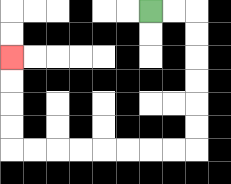{'start': '[6, 0]', 'end': '[0, 2]', 'path_directions': 'R,R,D,D,D,D,D,D,L,L,L,L,L,L,L,L,U,U,U,U', 'path_coordinates': '[[6, 0], [7, 0], [8, 0], [8, 1], [8, 2], [8, 3], [8, 4], [8, 5], [8, 6], [7, 6], [6, 6], [5, 6], [4, 6], [3, 6], [2, 6], [1, 6], [0, 6], [0, 5], [0, 4], [0, 3], [0, 2]]'}